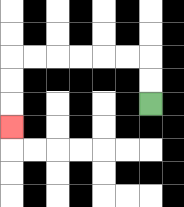{'start': '[6, 4]', 'end': '[0, 5]', 'path_directions': 'U,U,L,L,L,L,L,L,D,D,D', 'path_coordinates': '[[6, 4], [6, 3], [6, 2], [5, 2], [4, 2], [3, 2], [2, 2], [1, 2], [0, 2], [0, 3], [0, 4], [0, 5]]'}